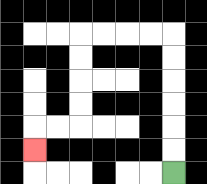{'start': '[7, 7]', 'end': '[1, 6]', 'path_directions': 'U,U,U,U,U,U,L,L,L,L,D,D,D,D,L,L,D', 'path_coordinates': '[[7, 7], [7, 6], [7, 5], [7, 4], [7, 3], [7, 2], [7, 1], [6, 1], [5, 1], [4, 1], [3, 1], [3, 2], [3, 3], [3, 4], [3, 5], [2, 5], [1, 5], [1, 6]]'}